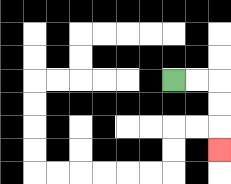{'start': '[7, 3]', 'end': '[9, 6]', 'path_directions': 'R,R,D,D,D', 'path_coordinates': '[[7, 3], [8, 3], [9, 3], [9, 4], [9, 5], [9, 6]]'}